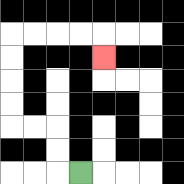{'start': '[3, 7]', 'end': '[4, 2]', 'path_directions': 'L,U,U,L,L,U,U,U,U,R,R,R,R,D', 'path_coordinates': '[[3, 7], [2, 7], [2, 6], [2, 5], [1, 5], [0, 5], [0, 4], [0, 3], [0, 2], [0, 1], [1, 1], [2, 1], [3, 1], [4, 1], [4, 2]]'}